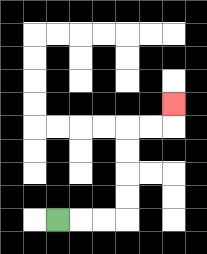{'start': '[2, 9]', 'end': '[7, 4]', 'path_directions': 'R,R,R,U,U,U,U,R,R,U', 'path_coordinates': '[[2, 9], [3, 9], [4, 9], [5, 9], [5, 8], [5, 7], [5, 6], [5, 5], [6, 5], [7, 5], [7, 4]]'}